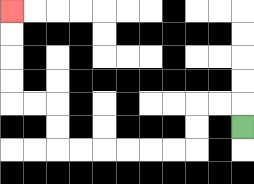{'start': '[10, 5]', 'end': '[0, 0]', 'path_directions': 'U,L,L,D,D,L,L,L,L,L,L,U,U,L,L,U,U,U,U', 'path_coordinates': '[[10, 5], [10, 4], [9, 4], [8, 4], [8, 5], [8, 6], [7, 6], [6, 6], [5, 6], [4, 6], [3, 6], [2, 6], [2, 5], [2, 4], [1, 4], [0, 4], [0, 3], [0, 2], [0, 1], [0, 0]]'}